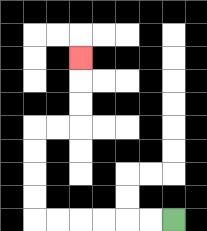{'start': '[7, 9]', 'end': '[3, 2]', 'path_directions': 'L,L,L,L,L,L,U,U,U,U,R,R,U,U,U', 'path_coordinates': '[[7, 9], [6, 9], [5, 9], [4, 9], [3, 9], [2, 9], [1, 9], [1, 8], [1, 7], [1, 6], [1, 5], [2, 5], [3, 5], [3, 4], [3, 3], [3, 2]]'}